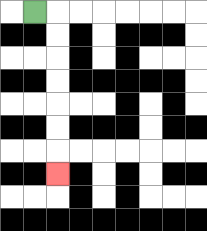{'start': '[1, 0]', 'end': '[2, 7]', 'path_directions': 'R,D,D,D,D,D,D,D', 'path_coordinates': '[[1, 0], [2, 0], [2, 1], [2, 2], [2, 3], [2, 4], [2, 5], [2, 6], [2, 7]]'}